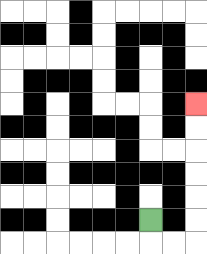{'start': '[6, 9]', 'end': '[8, 4]', 'path_directions': 'D,R,R,U,U,U,U,U,U', 'path_coordinates': '[[6, 9], [6, 10], [7, 10], [8, 10], [8, 9], [8, 8], [8, 7], [8, 6], [8, 5], [8, 4]]'}